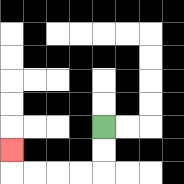{'start': '[4, 5]', 'end': '[0, 6]', 'path_directions': 'D,D,L,L,L,L,U', 'path_coordinates': '[[4, 5], [4, 6], [4, 7], [3, 7], [2, 7], [1, 7], [0, 7], [0, 6]]'}